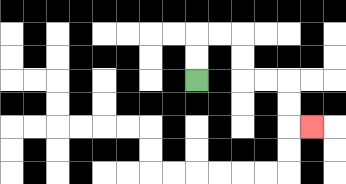{'start': '[8, 3]', 'end': '[13, 5]', 'path_directions': 'U,U,R,R,D,D,R,R,D,D,R', 'path_coordinates': '[[8, 3], [8, 2], [8, 1], [9, 1], [10, 1], [10, 2], [10, 3], [11, 3], [12, 3], [12, 4], [12, 5], [13, 5]]'}